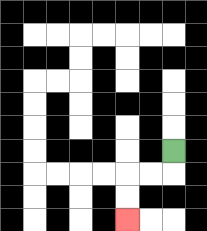{'start': '[7, 6]', 'end': '[5, 9]', 'path_directions': 'D,L,L,D,D', 'path_coordinates': '[[7, 6], [7, 7], [6, 7], [5, 7], [5, 8], [5, 9]]'}